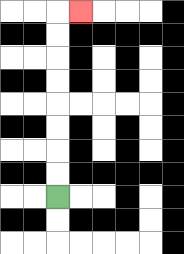{'start': '[2, 8]', 'end': '[3, 0]', 'path_directions': 'U,U,U,U,U,U,U,U,R', 'path_coordinates': '[[2, 8], [2, 7], [2, 6], [2, 5], [2, 4], [2, 3], [2, 2], [2, 1], [2, 0], [3, 0]]'}